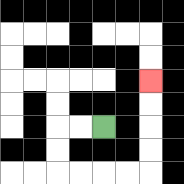{'start': '[4, 5]', 'end': '[6, 3]', 'path_directions': 'L,L,D,D,R,R,R,R,U,U,U,U', 'path_coordinates': '[[4, 5], [3, 5], [2, 5], [2, 6], [2, 7], [3, 7], [4, 7], [5, 7], [6, 7], [6, 6], [6, 5], [6, 4], [6, 3]]'}